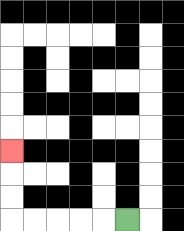{'start': '[5, 9]', 'end': '[0, 6]', 'path_directions': 'L,L,L,L,L,U,U,U', 'path_coordinates': '[[5, 9], [4, 9], [3, 9], [2, 9], [1, 9], [0, 9], [0, 8], [0, 7], [0, 6]]'}